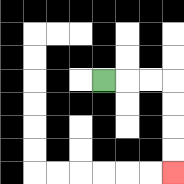{'start': '[4, 3]', 'end': '[7, 7]', 'path_directions': 'R,R,R,D,D,D,D', 'path_coordinates': '[[4, 3], [5, 3], [6, 3], [7, 3], [7, 4], [7, 5], [7, 6], [7, 7]]'}